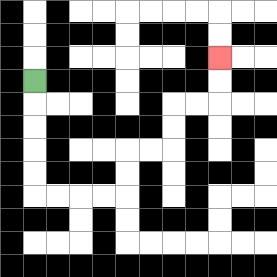{'start': '[1, 3]', 'end': '[9, 2]', 'path_directions': 'D,D,D,D,D,R,R,R,R,U,U,R,R,U,U,R,R,U,U', 'path_coordinates': '[[1, 3], [1, 4], [1, 5], [1, 6], [1, 7], [1, 8], [2, 8], [3, 8], [4, 8], [5, 8], [5, 7], [5, 6], [6, 6], [7, 6], [7, 5], [7, 4], [8, 4], [9, 4], [9, 3], [9, 2]]'}